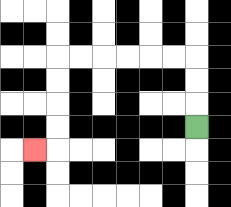{'start': '[8, 5]', 'end': '[1, 6]', 'path_directions': 'U,U,U,L,L,L,L,L,L,D,D,D,D,L', 'path_coordinates': '[[8, 5], [8, 4], [8, 3], [8, 2], [7, 2], [6, 2], [5, 2], [4, 2], [3, 2], [2, 2], [2, 3], [2, 4], [2, 5], [2, 6], [1, 6]]'}